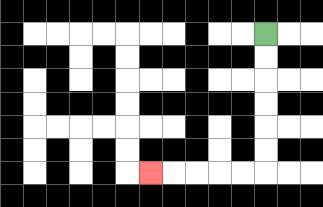{'start': '[11, 1]', 'end': '[6, 7]', 'path_directions': 'D,D,D,D,D,D,L,L,L,L,L', 'path_coordinates': '[[11, 1], [11, 2], [11, 3], [11, 4], [11, 5], [11, 6], [11, 7], [10, 7], [9, 7], [8, 7], [7, 7], [6, 7]]'}